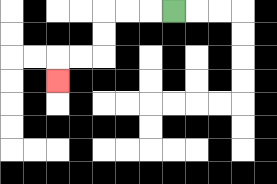{'start': '[7, 0]', 'end': '[2, 3]', 'path_directions': 'L,L,L,D,D,L,L,D', 'path_coordinates': '[[7, 0], [6, 0], [5, 0], [4, 0], [4, 1], [4, 2], [3, 2], [2, 2], [2, 3]]'}